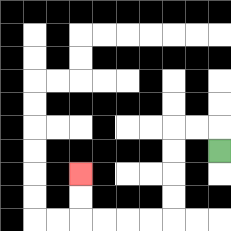{'start': '[9, 6]', 'end': '[3, 7]', 'path_directions': 'U,L,L,D,D,D,D,L,L,L,L,U,U', 'path_coordinates': '[[9, 6], [9, 5], [8, 5], [7, 5], [7, 6], [7, 7], [7, 8], [7, 9], [6, 9], [5, 9], [4, 9], [3, 9], [3, 8], [3, 7]]'}